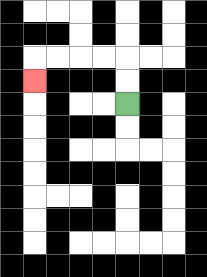{'start': '[5, 4]', 'end': '[1, 3]', 'path_directions': 'U,U,L,L,L,L,D', 'path_coordinates': '[[5, 4], [5, 3], [5, 2], [4, 2], [3, 2], [2, 2], [1, 2], [1, 3]]'}